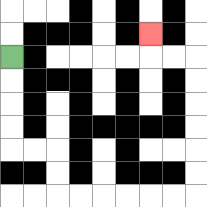{'start': '[0, 2]', 'end': '[6, 1]', 'path_directions': 'D,D,D,D,R,R,D,D,R,R,R,R,R,R,U,U,U,U,U,U,L,L,U', 'path_coordinates': '[[0, 2], [0, 3], [0, 4], [0, 5], [0, 6], [1, 6], [2, 6], [2, 7], [2, 8], [3, 8], [4, 8], [5, 8], [6, 8], [7, 8], [8, 8], [8, 7], [8, 6], [8, 5], [8, 4], [8, 3], [8, 2], [7, 2], [6, 2], [6, 1]]'}